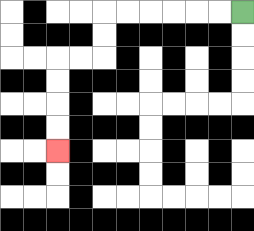{'start': '[10, 0]', 'end': '[2, 6]', 'path_directions': 'L,L,L,L,L,L,D,D,L,L,D,D,D,D', 'path_coordinates': '[[10, 0], [9, 0], [8, 0], [7, 0], [6, 0], [5, 0], [4, 0], [4, 1], [4, 2], [3, 2], [2, 2], [2, 3], [2, 4], [2, 5], [2, 6]]'}